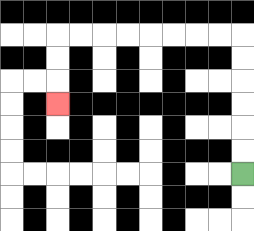{'start': '[10, 7]', 'end': '[2, 4]', 'path_directions': 'U,U,U,U,U,U,L,L,L,L,L,L,L,L,D,D,D', 'path_coordinates': '[[10, 7], [10, 6], [10, 5], [10, 4], [10, 3], [10, 2], [10, 1], [9, 1], [8, 1], [7, 1], [6, 1], [5, 1], [4, 1], [3, 1], [2, 1], [2, 2], [2, 3], [2, 4]]'}